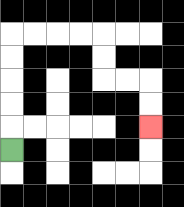{'start': '[0, 6]', 'end': '[6, 5]', 'path_directions': 'U,U,U,U,U,R,R,R,R,D,D,R,R,D,D', 'path_coordinates': '[[0, 6], [0, 5], [0, 4], [0, 3], [0, 2], [0, 1], [1, 1], [2, 1], [3, 1], [4, 1], [4, 2], [4, 3], [5, 3], [6, 3], [6, 4], [6, 5]]'}